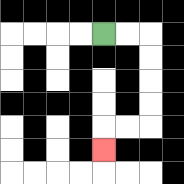{'start': '[4, 1]', 'end': '[4, 6]', 'path_directions': 'R,R,D,D,D,D,L,L,D', 'path_coordinates': '[[4, 1], [5, 1], [6, 1], [6, 2], [6, 3], [6, 4], [6, 5], [5, 5], [4, 5], [4, 6]]'}